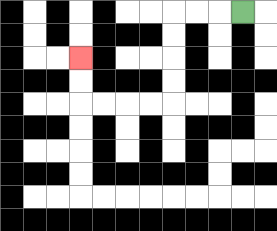{'start': '[10, 0]', 'end': '[3, 2]', 'path_directions': 'L,L,L,D,D,D,D,L,L,L,L,U,U', 'path_coordinates': '[[10, 0], [9, 0], [8, 0], [7, 0], [7, 1], [7, 2], [7, 3], [7, 4], [6, 4], [5, 4], [4, 4], [3, 4], [3, 3], [3, 2]]'}